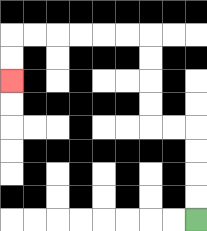{'start': '[8, 9]', 'end': '[0, 3]', 'path_directions': 'U,U,U,U,L,L,U,U,U,U,L,L,L,L,L,L,D,D', 'path_coordinates': '[[8, 9], [8, 8], [8, 7], [8, 6], [8, 5], [7, 5], [6, 5], [6, 4], [6, 3], [6, 2], [6, 1], [5, 1], [4, 1], [3, 1], [2, 1], [1, 1], [0, 1], [0, 2], [0, 3]]'}